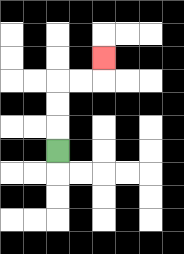{'start': '[2, 6]', 'end': '[4, 2]', 'path_directions': 'U,U,U,R,R,U', 'path_coordinates': '[[2, 6], [2, 5], [2, 4], [2, 3], [3, 3], [4, 3], [4, 2]]'}